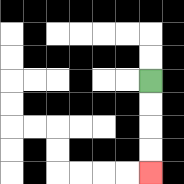{'start': '[6, 3]', 'end': '[6, 7]', 'path_directions': 'D,D,D,D', 'path_coordinates': '[[6, 3], [6, 4], [6, 5], [6, 6], [6, 7]]'}